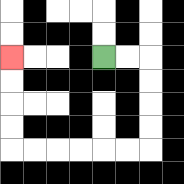{'start': '[4, 2]', 'end': '[0, 2]', 'path_directions': 'R,R,D,D,D,D,L,L,L,L,L,L,U,U,U,U', 'path_coordinates': '[[4, 2], [5, 2], [6, 2], [6, 3], [6, 4], [6, 5], [6, 6], [5, 6], [4, 6], [3, 6], [2, 6], [1, 6], [0, 6], [0, 5], [0, 4], [0, 3], [0, 2]]'}